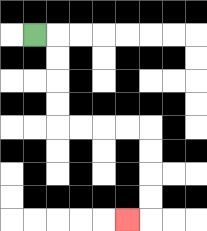{'start': '[1, 1]', 'end': '[5, 9]', 'path_directions': 'R,D,D,D,D,R,R,R,R,D,D,D,D,L', 'path_coordinates': '[[1, 1], [2, 1], [2, 2], [2, 3], [2, 4], [2, 5], [3, 5], [4, 5], [5, 5], [6, 5], [6, 6], [6, 7], [6, 8], [6, 9], [5, 9]]'}